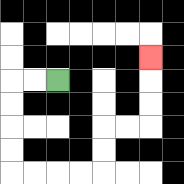{'start': '[2, 3]', 'end': '[6, 2]', 'path_directions': 'L,L,D,D,D,D,R,R,R,R,U,U,R,R,U,U,U', 'path_coordinates': '[[2, 3], [1, 3], [0, 3], [0, 4], [0, 5], [0, 6], [0, 7], [1, 7], [2, 7], [3, 7], [4, 7], [4, 6], [4, 5], [5, 5], [6, 5], [6, 4], [6, 3], [6, 2]]'}